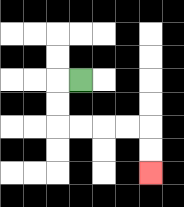{'start': '[3, 3]', 'end': '[6, 7]', 'path_directions': 'L,D,D,R,R,R,R,D,D', 'path_coordinates': '[[3, 3], [2, 3], [2, 4], [2, 5], [3, 5], [4, 5], [5, 5], [6, 5], [6, 6], [6, 7]]'}